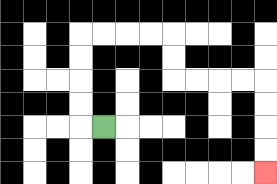{'start': '[4, 5]', 'end': '[11, 7]', 'path_directions': 'L,U,U,U,U,R,R,R,R,D,D,R,R,R,R,D,D,D,D', 'path_coordinates': '[[4, 5], [3, 5], [3, 4], [3, 3], [3, 2], [3, 1], [4, 1], [5, 1], [6, 1], [7, 1], [7, 2], [7, 3], [8, 3], [9, 3], [10, 3], [11, 3], [11, 4], [11, 5], [11, 6], [11, 7]]'}